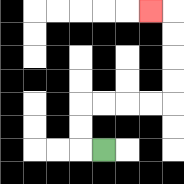{'start': '[4, 6]', 'end': '[6, 0]', 'path_directions': 'L,U,U,R,R,R,R,U,U,U,U,L', 'path_coordinates': '[[4, 6], [3, 6], [3, 5], [3, 4], [4, 4], [5, 4], [6, 4], [7, 4], [7, 3], [7, 2], [7, 1], [7, 0], [6, 0]]'}